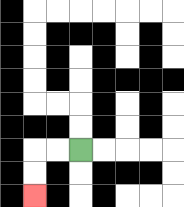{'start': '[3, 6]', 'end': '[1, 8]', 'path_directions': 'L,L,D,D', 'path_coordinates': '[[3, 6], [2, 6], [1, 6], [1, 7], [1, 8]]'}